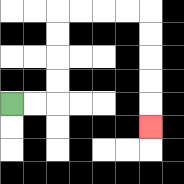{'start': '[0, 4]', 'end': '[6, 5]', 'path_directions': 'R,R,U,U,U,U,R,R,R,R,D,D,D,D,D', 'path_coordinates': '[[0, 4], [1, 4], [2, 4], [2, 3], [2, 2], [2, 1], [2, 0], [3, 0], [4, 0], [5, 0], [6, 0], [6, 1], [6, 2], [6, 3], [6, 4], [6, 5]]'}